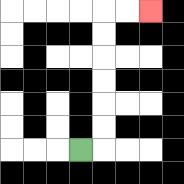{'start': '[3, 6]', 'end': '[6, 0]', 'path_directions': 'R,U,U,U,U,U,U,R,R', 'path_coordinates': '[[3, 6], [4, 6], [4, 5], [4, 4], [4, 3], [4, 2], [4, 1], [4, 0], [5, 0], [6, 0]]'}